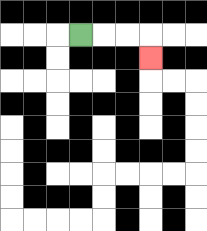{'start': '[3, 1]', 'end': '[6, 2]', 'path_directions': 'R,R,R,D', 'path_coordinates': '[[3, 1], [4, 1], [5, 1], [6, 1], [6, 2]]'}